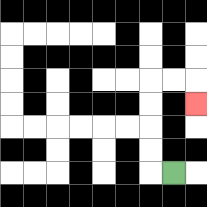{'start': '[7, 7]', 'end': '[8, 4]', 'path_directions': 'L,U,U,U,U,R,R,D', 'path_coordinates': '[[7, 7], [6, 7], [6, 6], [6, 5], [6, 4], [6, 3], [7, 3], [8, 3], [8, 4]]'}